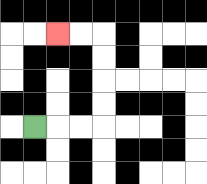{'start': '[1, 5]', 'end': '[2, 1]', 'path_directions': 'R,R,R,U,U,U,U,L,L', 'path_coordinates': '[[1, 5], [2, 5], [3, 5], [4, 5], [4, 4], [4, 3], [4, 2], [4, 1], [3, 1], [2, 1]]'}